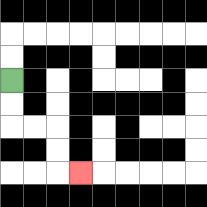{'start': '[0, 3]', 'end': '[3, 7]', 'path_directions': 'D,D,R,R,D,D,R', 'path_coordinates': '[[0, 3], [0, 4], [0, 5], [1, 5], [2, 5], [2, 6], [2, 7], [3, 7]]'}